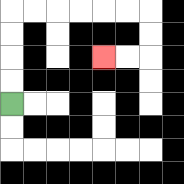{'start': '[0, 4]', 'end': '[4, 2]', 'path_directions': 'U,U,U,U,R,R,R,R,R,R,D,D,L,L', 'path_coordinates': '[[0, 4], [0, 3], [0, 2], [0, 1], [0, 0], [1, 0], [2, 0], [3, 0], [4, 0], [5, 0], [6, 0], [6, 1], [6, 2], [5, 2], [4, 2]]'}